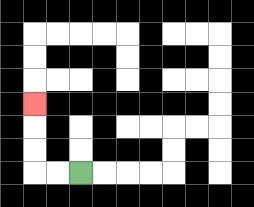{'start': '[3, 7]', 'end': '[1, 4]', 'path_directions': 'L,L,U,U,U', 'path_coordinates': '[[3, 7], [2, 7], [1, 7], [1, 6], [1, 5], [1, 4]]'}